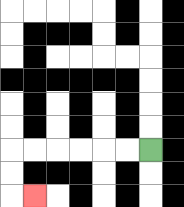{'start': '[6, 6]', 'end': '[1, 8]', 'path_directions': 'L,L,L,L,L,L,D,D,R', 'path_coordinates': '[[6, 6], [5, 6], [4, 6], [3, 6], [2, 6], [1, 6], [0, 6], [0, 7], [0, 8], [1, 8]]'}